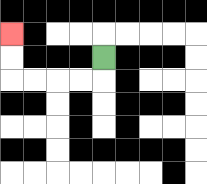{'start': '[4, 2]', 'end': '[0, 1]', 'path_directions': 'D,L,L,L,L,U,U', 'path_coordinates': '[[4, 2], [4, 3], [3, 3], [2, 3], [1, 3], [0, 3], [0, 2], [0, 1]]'}